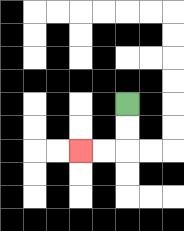{'start': '[5, 4]', 'end': '[3, 6]', 'path_directions': 'D,D,L,L', 'path_coordinates': '[[5, 4], [5, 5], [5, 6], [4, 6], [3, 6]]'}